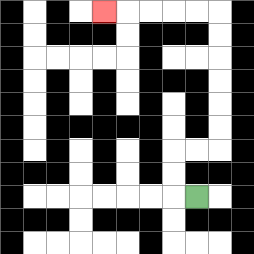{'start': '[8, 8]', 'end': '[4, 0]', 'path_directions': 'L,U,U,R,R,U,U,U,U,U,U,L,L,L,L,L', 'path_coordinates': '[[8, 8], [7, 8], [7, 7], [7, 6], [8, 6], [9, 6], [9, 5], [9, 4], [9, 3], [9, 2], [9, 1], [9, 0], [8, 0], [7, 0], [6, 0], [5, 0], [4, 0]]'}